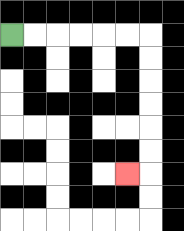{'start': '[0, 1]', 'end': '[5, 7]', 'path_directions': 'R,R,R,R,R,R,D,D,D,D,D,D,L', 'path_coordinates': '[[0, 1], [1, 1], [2, 1], [3, 1], [4, 1], [5, 1], [6, 1], [6, 2], [6, 3], [6, 4], [6, 5], [6, 6], [6, 7], [5, 7]]'}